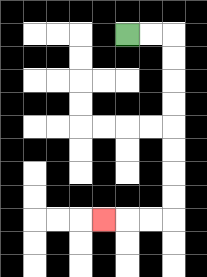{'start': '[5, 1]', 'end': '[4, 9]', 'path_directions': 'R,R,D,D,D,D,D,D,D,D,L,L,L', 'path_coordinates': '[[5, 1], [6, 1], [7, 1], [7, 2], [7, 3], [7, 4], [7, 5], [7, 6], [7, 7], [7, 8], [7, 9], [6, 9], [5, 9], [4, 9]]'}